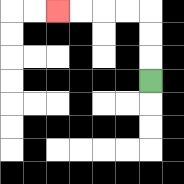{'start': '[6, 3]', 'end': '[2, 0]', 'path_directions': 'U,U,U,L,L,L,L', 'path_coordinates': '[[6, 3], [6, 2], [6, 1], [6, 0], [5, 0], [4, 0], [3, 0], [2, 0]]'}